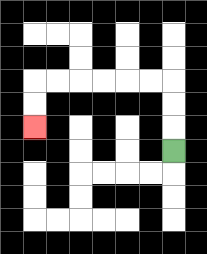{'start': '[7, 6]', 'end': '[1, 5]', 'path_directions': 'U,U,U,L,L,L,L,L,L,D,D', 'path_coordinates': '[[7, 6], [7, 5], [7, 4], [7, 3], [6, 3], [5, 3], [4, 3], [3, 3], [2, 3], [1, 3], [1, 4], [1, 5]]'}